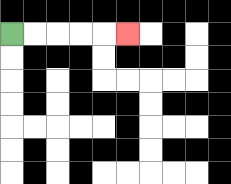{'start': '[0, 1]', 'end': '[5, 1]', 'path_directions': 'R,R,R,R,R', 'path_coordinates': '[[0, 1], [1, 1], [2, 1], [3, 1], [4, 1], [5, 1]]'}